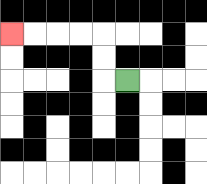{'start': '[5, 3]', 'end': '[0, 1]', 'path_directions': 'L,U,U,L,L,L,L', 'path_coordinates': '[[5, 3], [4, 3], [4, 2], [4, 1], [3, 1], [2, 1], [1, 1], [0, 1]]'}